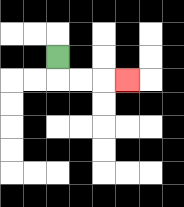{'start': '[2, 2]', 'end': '[5, 3]', 'path_directions': 'D,R,R,R', 'path_coordinates': '[[2, 2], [2, 3], [3, 3], [4, 3], [5, 3]]'}